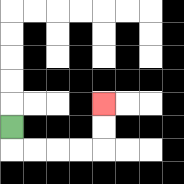{'start': '[0, 5]', 'end': '[4, 4]', 'path_directions': 'D,R,R,R,R,U,U', 'path_coordinates': '[[0, 5], [0, 6], [1, 6], [2, 6], [3, 6], [4, 6], [4, 5], [4, 4]]'}